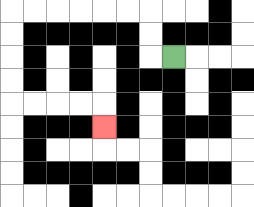{'start': '[7, 2]', 'end': '[4, 5]', 'path_directions': 'L,U,U,L,L,L,L,L,L,D,D,D,D,R,R,R,R,D', 'path_coordinates': '[[7, 2], [6, 2], [6, 1], [6, 0], [5, 0], [4, 0], [3, 0], [2, 0], [1, 0], [0, 0], [0, 1], [0, 2], [0, 3], [0, 4], [1, 4], [2, 4], [3, 4], [4, 4], [4, 5]]'}